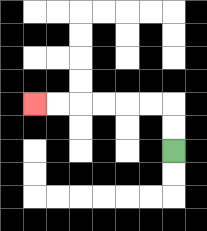{'start': '[7, 6]', 'end': '[1, 4]', 'path_directions': 'U,U,L,L,L,L,L,L', 'path_coordinates': '[[7, 6], [7, 5], [7, 4], [6, 4], [5, 4], [4, 4], [3, 4], [2, 4], [1, 4]]'}